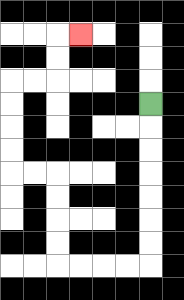{'start': '[6, 4]', 'end': '[3, 1]', 'path_directions': 'D,D,D,D,D,D,D,L,L,L,L,U,U,U,U,L,L,U,U,U,U,R,R,U,U,R', 'path_coordinates': '[[6, 4], [6, 5], [6, 6], [6, 7], [6, 8], [6, 9], [6, 10], [6, 11], [5, 11], [4, 11], [3, 11], [2, 11], [2, 10], [2, 9], [2, 8], [2, 7], [1, 7], [0, 7], [0, 6], [0, 5], [0, 4], [0, 3], [1, 3], [2, 3], [2, 2], [2, 1], [3, 1]]'}